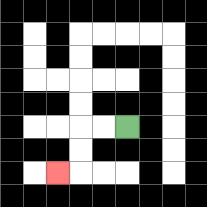{'start': '[5, 5]', 'end': '[2, 7]', 'path_directions': 'L,L,D,D,L', 'path_coordinates': '[[5, 5], [4, 5], [3, 5], [3, 6], [3, 7], [2, 7]]'}